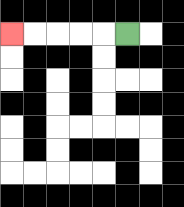{'start': '[5, 1]', 'end': '[0, 1]', 'path_directions': 'L,L,L,L,L', 'path_coordinates': '[[5, 1], [4, 1], [3, 1], [2, 1], [1, 1], [0, 1]]'}